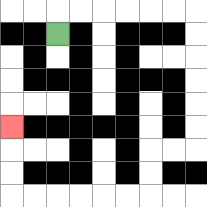{'start': '[2, 1]', 'end': '[0, 5]', 'path_directions': 'U,R,R,R,R,R,R,D,D,D,D,D,D,L,L,D,D,L,L,L,L,L,L,U,U,U', 'path_coordinates': '[[2, 1], [2, 0], [3, 0], [4, 0], [5, 0], [6, 0], [7, 0], [8, 0], [8, 1], [8, 2], [8, 3], [8, 4], [8, 5], [8, 6], [7, 6], [6, 6], [6, 7], [6, 8], [5, 8], [4, 8], [3, 8], [2, 8], [1, 8], [0, 8], [0, 7], [0, 6], [0, 5]]'}